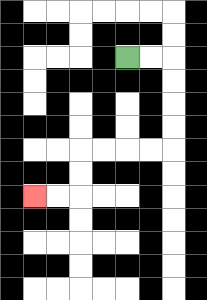{'start': '[5, 2]', 'end': '[1, 8]', 'path_directions': 'R,R,D,D,D,D,L,L,L,L,D,D,L,L', 'path_coordinates': '[[5, 2], [6, 2], [7, 2], [7, 3], [7, 4], [7, 5], [7, 6], [6, 6], [5, 6], [4, 6], [3, 6], [3, 7], [3, 8], [2, 8], [1, 8]]'}